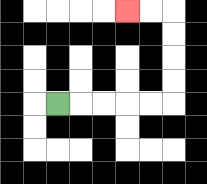{'start': '[2, 4]', 'end': '[5, 0]', 'path_directions': 'R,R,R,R,R,U,U,U,U,L,L', 'path_coordinates': '[[2, 4], [3, 4], [4, 4], [5, 4], [6, 4], [7, 4], [7, 3], [7, 2], [7, 1], [7, 0], [6, 0], [5, 0]]'}